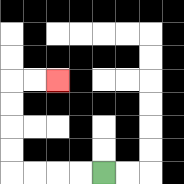{'start': '[4, 7]', 'end': '[2, 3]', 'path_directions': 'L,L,L,L,U,U,U,U,R,R', 'path_coordinates': '[[4, 7], [3, 7], [2, 7], [1, 7], [0, 7], [0, 6], [0, 5], [0, 4], [0, 3], [1, 3], [2, 3]]'}